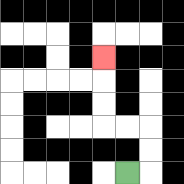{'start': '[5, 7]', 'end': '[4, 2]', 'path_directions': 'R,U,U,L,L,U,U,U', 'path_coordinates': '[[5, 7], [6, 7], [6, 6], [6, 5], [5, 5], [4, 5], [4, 4], [4, 3], [4, 2]]'}